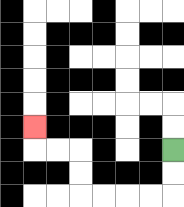{'start': '[7, 6]', 'end': '[1, 5]', 'path_directions': 'D,D,L,L,L,L,U,U,L,L,U', 'path_coordinates': '[[7, 6], [7, 7], [7, 8], [6, 8], [5, 8], [4, 8], [3, 8], [3, 7], [3, 6], [2, 6], [1, 6], [1, 5]]'}